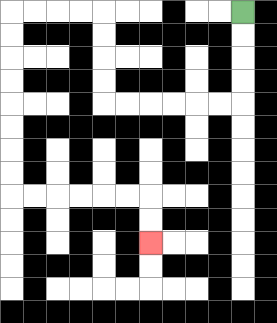{'start': '[10, 0]', 'end': '[6, 10]', 'path_directions': 'D,D,D,D,L,L,L,L,L,L,U,U,U,U,L,L,L,L,D,D,D,D,D,D,D,D,R,R,R,R,R,R,D,D', 'path_coordinates': '[[10, 0], [10, 1], [10, 2], [10, 3], [10, 4], [9, 4], [8, 4], [7, 4], [6, 4], [5, 4], [4, 4], [4, 3], [4, 2], [4, 1], [4, 0], [3, 0], [2, 0], [1, 0], [0, 0], [0, 1], [0, 2], [0, 3], [0, 4], [0, 5], [0, 6], [0, 7], [0, 8], [1, 8], [2, 8], [3, 8], [4, 8], [5, 8], [6, 8], [6, 9], [6, 10]]'}